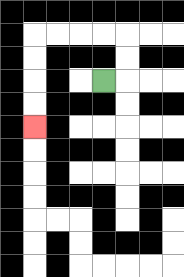{'start': '[4, 3]', 'end': '[1, 5]', 'path_directions': 'R,U,U,L,L,L,L,D,D,D,D', 'path_coordinates': '[[4, 3], [5, 3], [5, 2], [5, 1], [4, 1], [3, 1], [2, 1], [1, 1], [1, 2], [1, 3], [1, 4], [1, 5]]'}